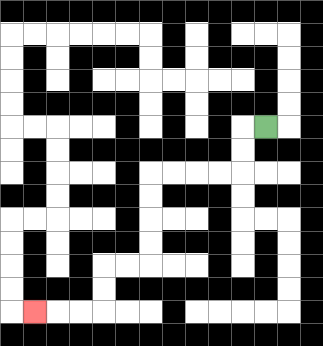{'start': '[11, 5]', 'end': '[1, 13]', 'path_directions': 'L,D,D,L,L,L,L,D,D,D,D,L,L,D,D,L,L,L', 'path_coordinates': '[[11, 5], [10, 5], [10, 6], [10, 7], [9, 7], [8, 7], [7, 7], [6, 7], [6, 8], [6, 9], [6, 10], [6, 11], [5, 11], [4, 11], [4, 12], [4, 13], [3, 13], [2, 13], [1, 13]]'}